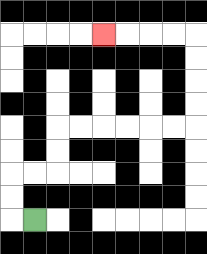{'start': '[1, 9]', 'end': '[4, 1]', 'path_directions': 'L,U,U,R,R,U,U,R,R,R,R,R,R,U,U,U,U,L,L,L,L', 'path_coordinates': '[[1, 9], [0, 9], [0, 8], [0, 7], [1, 7], [2, 7], [2, 6], [2, 5], [3, 5], [4, 5], [5, 5], [6, 5], [7, 5], [8, 5], [8, 4], [8, 3], [8, 2], [8, 1], [7, 1], [6, 1], [5, 1], [4, 1]]'}